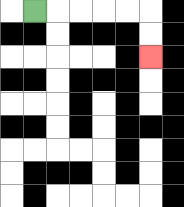{'start': '[1, 0]', 'end': '[6, 2]', 'path_directions': 'R,R,R,R,R,D,D', 'path_coordinates': '[[1, 0], [2, 0], [3, 0], [4, 0], [5, 0], [6, 0], [6, 1], [6, 2]]'}